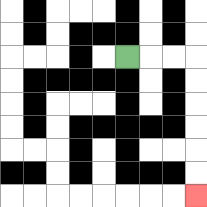{'start': '[5, 2]', 'end': '[8, 8]', 'path_directions': 'R,R,R,D,D,D,D,D,D', 'path_coordinates': '[[5, 2], [6, 2], [7, 2], [8, 2], [8, 3], [8, 4], [8, 5], [8, 6], [8, 7], [8, 8]]'}